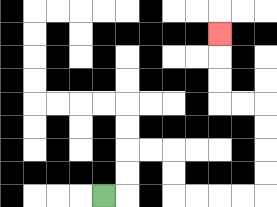{'start': '[4, 8]', 'end': '[9, 1]', 'path_directions': 'R,U,U,R,R,D,D,R,R,R,R,U,U,U,U,L,L,U,U,U', 'path_coordinates': '[[4, 8], [5, 8], [5, 7], [5, 6], [6, 6], [7, 6], [7, 7], [7, 8], [8, 8], [9, 8], [10, 8], [11, 8], [11, 7], [11, 6], [11, 5], [11, 4], [10, 4], [9, 4], [9, 3], [9, 2], [9, 1]]'}